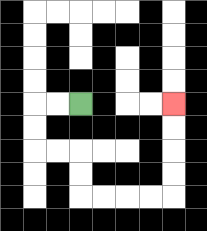{'start': '[3, 4]', 'end': '[7, 4]', 'path_directions': 'L,L,D,D,R,R,D,D,R,R,R,R,U,U,U,U', 'path_coordinates': '[[3, 4], [2, 4], [1, 4], [1, 5], [1, 6], [2, 6], [3, 6], [3, 7], [3, 8], [4, 8], [5, 8], [6, 8], [7, 8], [7, 7], [7, 6], [7, 5], [7, 4]]'}